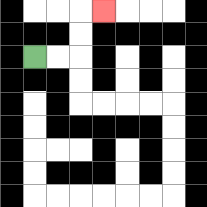{'start': '[1, 2]', 'end': '[4, 0]', 'path_directions': 'R,R,U,U,R', 'path_coordinates': '[[1, 2], [2, 2], [3, 2], [3, 1], [3, 0], [4, 0]]'}